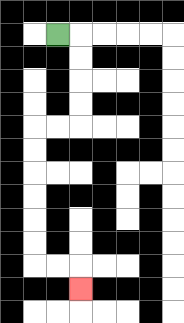{'start': '[2, 1]', 'end': '[3, 12]', 'path_directions': 'R,D,D,D,D,L,L,D,D,D,D,D,D,R,R,D', 'path_coordinates': '[[2, 1], [3, 1], [3, 2], [3, 3], [3, 4], [3, 5], [2, 5], [1, 5], [1, 6], [1, 7], [1, 8], [1, 9], [1, 10], [1, 11], [2, 11], [3, 11], [3, 12]]'}